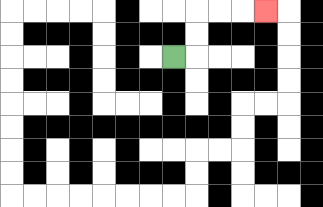{'start': '[7, 2]', 'end': '[11, 0]', 'path_directions': 'R,U,U,R,R,R', 'path_coordinates': '[[7, 2], [8, 2], [8, 1], [8, 0], [9, 0], [10, 0], [11, 0]]'}